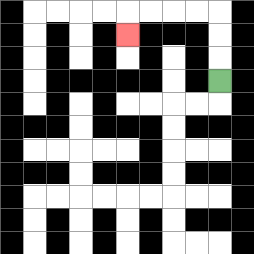{'start': '[9, 3]', 'end': '[5, 1]', 'path_directions': 'U,U,U,L,L,L,L,D', 'path_coordinates': '[[9, 3], [9, 2], [9, 1], [9, 0], [8, 0], [7, 0], [6, 0], [5, 0], [5, 1]]'}